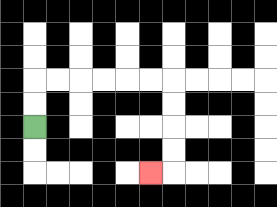{'start': '[1, 5]', 'end': '[6, 7]', 'path_directions': 'U,U,R,R,R,R,R,R,D,D,D,D,L', 'path_coordinates': '[[1, 5], [1, 4], [1, 3], [2, 3], [3, 3], [4, 3], [5, 3], [6, 3], [7, 3], [7, 4], [7, 5], [7, 6], [7, 7], [6, 7]]'}